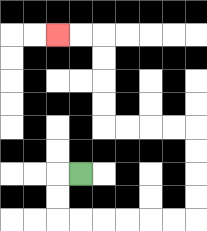{'start': '[3, 7]', 'end': '[2, 1]', 'path_directions': 'L,D,D,R,R,R,R,R,R,U,U,U,U,L,L,L,L,U,U,U,U,L,L', 'path_coordinates': '[[3, 7], [2, 7], [2, 8], [2, 9], [3, 9], [4, 9], [5, 9], [6, 9], [7, 9], [8, 9], [8, 8], [8, 7], [8, 6], [8, 5], [7, 5], [6, 5], [5, 5], [4, 5], [4, 4], [4, 3], [4, 2], [4, 1], [3, 1], [2, 1]]'}